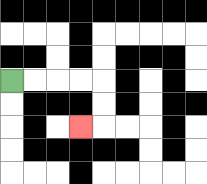{'start': '[0, 3]', 'end': '[3, 5]', 'path_directions': 'R,R,R,R,D,D,L', 'path_coordinates': '[[0, 3], [1, 3], [2, 3], [3, 3], [4, 3], [4, 4], [4, 5], [3, 5]]'}